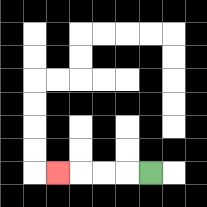{'start': '[6, 7]', 'end': '[2, 7]', 'path_directions': 'L,L,L,L', 'path_coordinates': '[[6, 7], [5, 7], [4, 7], [3, 7], [2, 7]]'}